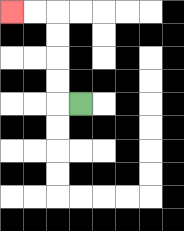{'start': '[3, 4]', 'end': '[0, 0]', 'path_directions': 'L,U,U,U,U,L,L', 'path_coordinates': '[[3, 4], [2, 4], [2, 3], [2, 2], [2, 1], [2, 0], [1, 0], [0, 0]]'}